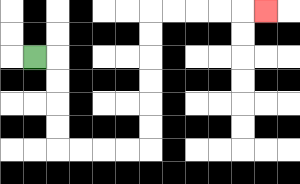{'start': '[1, 2]', 'end': '[11, 0]', 'path_directions': 'R,D,D,D,D,R,R,R,R,U,U,U,U,U,U,R,R,R,R,R', 'path_coordinates': '[[1, 2], [2, 2], [2, 3], [2, 4], [2, 5], [2, 6], [3, 6], [4, 6], [5, 6], [6, 6], [6, 5], [6, 4], [6, 3], [6, 2], [6, 1], [6, 0], [7, 0], [8, 0], [9, 0], [10, 0], [11, 0]]'}